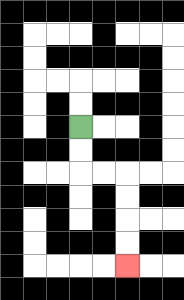{'start': '[3, 5]', 'end': '[5, 11]', 'path_directions': 'D,D,R,R,D,D,D,D', 'path_coordinates': '[[3, 5], [3, 6], [3, 7], [4, 7], [5, 7], [5, 8], [5, 9], [5, 10], [5, 11]]'}